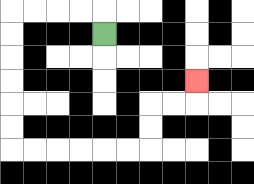{'start': '[4, 1]', 'end': '[8, 3]', 'path_directions': 'U,L,L,L,L,D,D,D,D,D,D,R,R,R,R,R,R,U,U,R,R,U', 'path_coordinates': '[[4, 1], [4, 0], [3, 0], [2, 0], [1, 0], [0, 0], [0, 1], [0, 2], [0, 3], [0, 4], [0, 5], [0, 6], [1, 6], [2, 6], [3, 6], [4, 6], [5, 6], [6, 6], [6, 5], [6, 4], [7, 4], [8, 4], [8, 3]]'}